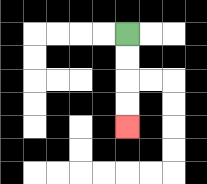{'start': '[5, 1]', 'end': '[5, 5]', 'path_directions': 'D,D,D,D', 'path_coordinates': '[[5, 1], [5, 2], [5, 3], [5, 4], [5, 5]]'}